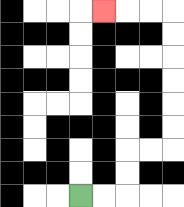{'start': '[3, 8]', 'end': '[4, 0]', 'path_directions': 'R,R,U,U,R,R,U,U,U,U,U,U,L,L,L', 'path_coordinates': '[[3, 8], [4, 8], [5, 8], [5, 7], [5, 6], [6, 6], [7, 6], [7, 5], [7, 4], [7, 3], [7, 2], [7, 1], [7, 0], [6, 0], [5, 0], [4, 0]]'}